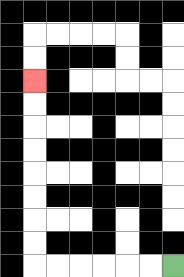{'start': '[7, 11]', 'end': '[1, 3]', 'path_directions': 'L,L,L,L,L,L,U,U,U,U,U,U,U,U', 'path_coordinates': '[[7, 11], [6, 11], [5, 11], [4, 11], [3, 11], [2, 11], [1, 11], [1, 10], [1, 9], [1, 8], [1, 7], [1, 6], [1, 5], [1, 4], [1, 3]]'}